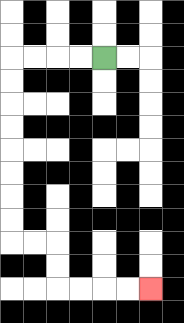{'start': '[4, 2]', 'end': '[6, 12]', 'path_directions': 'L,L,L,L,D,D,D,D,D,D,D,D,R,R,D,D,R,R,R,R', 'path_coordinates': '[[4, 2], [3, 2], [2, 2], [1, 2], [0, 2], [0, 3], [0, 4], [0, 5], [0, 6], [0, 7], [0, 8], [0, 9], [0, 10], [1, 10], [2, 10], [2, 11], [2, 12], [3, 12], [4, 12], [5, 12], [6, 12]]'}